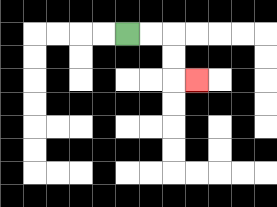{'start': '[5, 1]', 'end': '[8, 3]', 'path_directions': 'R,R,D,D,R', 'path_coordinates': '[[5, 1], [6, 1], [7, 1], [7, 2], [7, 3], [8, 3]]'}